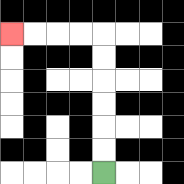{'start': '[4, 7]', 'end': '[0, 1]', 'path_directions': 'U,U,U,U,U,U,L,L,L,L', 'path_coordinates': '[[4, 7], [4, 6], [4, 5], [4, 4], [4, 3], [4, 2], [4, 1], [3, 1], [2, 1], [1, 1], [0, 1]]'}